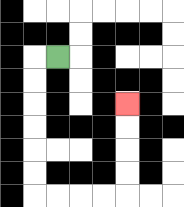{'start': '[2, 2]', 'end': '[5, 4]', 'path_directions': 'L,D,D,D,D,D,D,R,R,R,R,U,U,U,U', 'path_coordinates': '[[2, 2], [1, 2], [1, 3], [1, 4], [1, 5], [1, 6], [1, 7], [1, 8], [2, 8], [3, 8], [4, 8], [5, 8], [5, 7], [5, 6], [5, 5], [5, 4]]'}